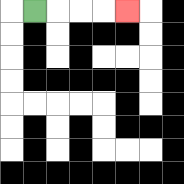{'start': '[1, 0]', 'end': '[5, 0]', 'path_directions': 'R,R,R,R', 'path_coordinates': '[[1, 0], [2, 0], [3, 0], [4, 0], [5, 0]]'}